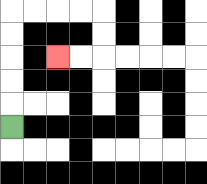{'start': '[0, 5]', 'end': '[2, 2]', 'path_directions': 'U,U,U,U,U,R,R,R,R,D,D,L,L', 'path_coordinates': '[[0, 5], [0, 4], [0, 3], [0, 2], [0, 1], [0, 0], [1, 0], [2, 0], [3, 0], [4, 0], [4, 1], [4, 2], [3, 2], [2, 2]]'}